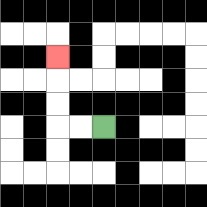{'start': '[4, 5]', 'end': '[2, 2]', 'path_directions': 'L,L,U,U,U', 'path_coordinates': '[[4, 5], [3, 5], [2, 5], [2, 4], [2, 3], [2, 2]]'}